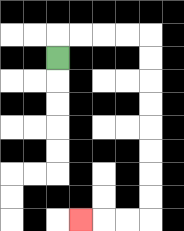{'start': '[2, 2]', 'end': '[3, 9]', 'path_directions': 'U,R,R,R,R,D,D,D,D,D,D,D,D,L,L,L', 'path_coordinates': '[[2, 2], [2, 1], [3, 1], [4, 1], [5, 1], [6, 1], [6, 2], [6, 3], [6, 4], [6, 5], [6, 6], [6, 7], [6, 8], [6, 9], [5, 9], [4, 9], [3, 9]]'}